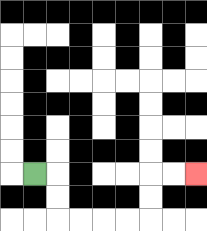{'start': '[1, 7]', 'end': '[8, 7]', 'path_directions': 'R,D,D,R,R,R,R,U,U,R,R', 'path_coordinates': '[[1, 7], [2, 7], [2, 8], [2, 9], [3, 9], [4, 9], [5, 9], [6, 9], [6, 8], [6, 7], [7, 7], [8, 7]]'}